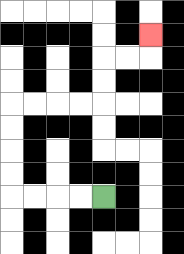{'start': '[4, 8]', 'end': '[6, 1]', 'path_directions': 'L,L,L,L,U,U,U,U,R,R,R,R,U,U,R,R,U', 'path_coordinates': '[[4, 8], [3, 8], [2, 8], [1, 8], [0, 8], [0, 7], [0, 6], [0, 5], [0, 4], [1, 4], [2, 4], [3, 4], [4, 4], [4, 3], [4, 2], [5, 2], [6, 2], [6, 1]]'}